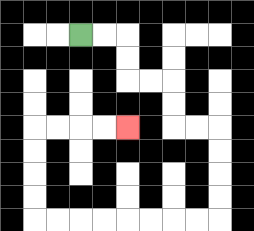{'start': '[3, 1]', 'end': '[5, 5]', 'path_directions': 'R,R,D,D,R,R,D,D,R,R,D,D,D,D,L,L,L,L,L,L,L,L,U,U,U,U,R,R,R,R', 'path_coordinates': '[[3, 1], [4, 1], [5, 1], [5, 2], [5, 3], [6, 3], [7, 3], [7, 4], [7, 5], [8, 5], [9, 5], [9, 6], [9, 7], [9, 8], [9, 9], [8, 9], [7, 9], [6, 9], [5, 9], [4, 9], [3, 9], [2, 9], [1, 9], [1, 8], [1, 7], [1, 6], [1, 5], [2, 5], [3, 5], [4, 5], [5, 5]]'}